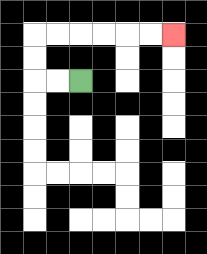{'start': '[3, 3]', 'end': '[7, 1]', 'path_directions': 'L,L,U,U,R,R,R,R,R,R', 'path_coordinates': '[[3, 3], [2, 3], [1, 3], [1, 2], [1, 1], [2, 1], [3, 1], [4, 1], [5, 1], [6, 1], [7, 1]]'}